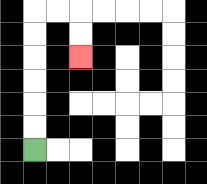{'start': '[1, 6]', 'end': '[3, 2]', 'path_directions': 'U,U,U,U,U,U,R,R,D,D', 'path_coordinates': '[[1, 6], [1, 5], [1, 4], [1, 3], [1, 2], [1, 1], [1, 0], [2, 0], [3, 0], [3, 1], [3, 2]]'}